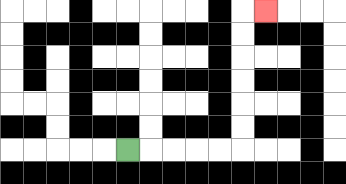{'start': '[5, 6]', 'end': '[11, 0]', 'path_directions': 'R,R,R,R,R,U,U,U,U,U,U,R', 'path_coordinates': '[[5, 6], [6, 6], [7, 6], [8, 6], [9, 6], [10, 6], [10, 5], [10, 4], [10, 3], [10, 2], [10, 1], [10, 0], [11, 0]]'}